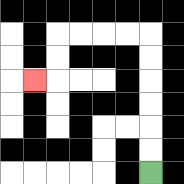{'start': '[6, 7]', 'end': '[1, 3]', 'path_directions': 'U,U,U,U,U,U,L,L,L,L,D,D,L', 'path_coordinates': '[[6, 7], [6, 6], [6, 5], [6, 4], [6, 3], [6, 2], [6, 1], [5, 1], [4, 1], [3, 1], [2, 1], [2, 2], [2, 3], [1, 3]]'}